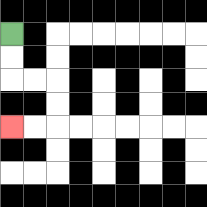{'start': '[0, 1]', 'end': '[0, 5]', 'path_directions': 'D,D,R,R,D,D,L,L', 'path_coordinates': '[[0, 1], [0, 2], [0, 3], [1, 3], [2, 3], [2, 4], [2, 5], [1, 5], [0, 5]]'}